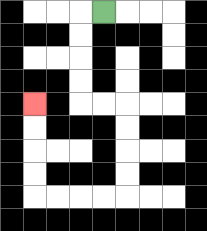{'start': '[4, 0]', 'end': '[1, 4]', 'path_directions': 'L,D,D,D,D,R,R,D,D,D,D,L,L,L,L,U,U,U,U', 'path_coordinates': '[[4, 0], [3, 0], [3, 1], [3, 2], [3, 3], [3, 4], [4, 4], [5, 4], [5, 5], [5, 6], [5, 7], [5, 8], [4, 8], [3, 8], [2, 8], [1, 8], [1, 7], [1, 6], [1, 5], [1, 4]]'}